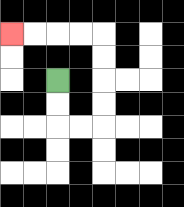{'start': '[2, 3]', 'end': '[0, 1]', 'path_directions': 'D,D,R,R,U,U,U,U,L,L,L,L', 'path_coordinates': '[[2, 3], [2, 4], [2, 5], [3, 5], [4, 5], [4, 4], [4, 3], [4, 2], [4, 1], [3, 1], [2, 1], [1, 1], [0, 1]]'}